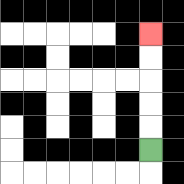{'start': '[6, 6]', 'end': '[6, 1]', 'path_directions': 'U,U,U,U,U', 'path_coordinates': '[[6, 6], [6, 5], [6, 4], [6, 3], [6, 2], [6, 1]]'}